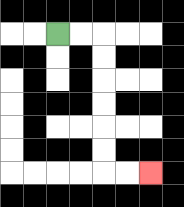{'start': '[2, 1]', 'end': '[6, 7]', 'path_directions': 'R,R,D,D,D,D,D,D,R,R', 'path_coordinates': '[[2, 1], [3, 1], [4, 1], [4, 2], [4, 3], [4, 4], [4, 5], [4, 6], [4, 7], [5, 7], [6, 7]]'}